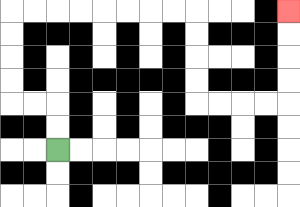{'start': '[2, 6]', 'end': '[12, 0]', 'path_directions': 'U,U,L,L,U,U,U,U,R,R,R,R,R,R,R,R,D,D,D,D,R,R,R,R,U,U,U,U', 'path_coordinates': '[[2, 6], [2, 5], [2, 4], [1, 4], [0, 4], [0, 3], [0, 2], [0, 1], [0, 0], [1, 0], [2, 0], [3, 0], [4, 0], [5, 0], [6, 0], [7, 0], [8, 0], [8, 1], [8, 2], [8, 3], [8, 4], [9, 4], [10, 4], [11, 4], [12, 4], [12, 3], [12, 2], [12, 1], [12, 0]]'}